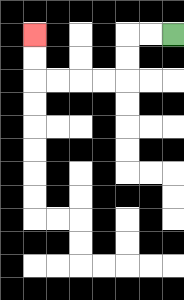{'start': '[7, 1]', 'end': '[1, 1]', 'path_directions': 'L,L,D,D,L,L,L,L,U,U', 'path_coordinates': '[[7, 1], [6, 1], [5, 1], [5, 2], [5, 3], [4, 3], [3, 3], [2, 3], [1, 3], [1, 2], [1, 1]]'}